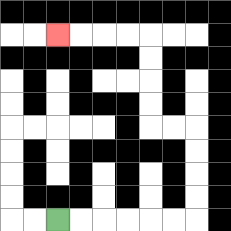{'start': '[2, 9]', 'end': '[2, 1]', 'path_directions': 'R,R,R,R,R,R,U,U,U,U,L,L,U,U,U,U,L,L,L,L', 'path_coordinates': '[[2, 9], [3, 9], [4, 9], [5, 9], [6, 9], [7, 9], [8, 9], [8, 8], [8, 7], [8, 6], [8, 5], [7, 5], [6, 5], [6, 4], [6, 3], [6, 2], [6, 1], [5, 1], [4, 1], [3, 1], [2, 1]]'}